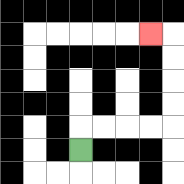{'start': '[3, 6]', 'end': '[6, 1]', 'path_directions': 'U,R,R,R,R,U,U,U,U,L', 'path_coordinates': '[[3, 6], [3, 5], [4, 5], [5, 5], [6, 5], [7, 5], [7, 4], [7, 3], [7, 2], [7, 1], [6, 1]]'}